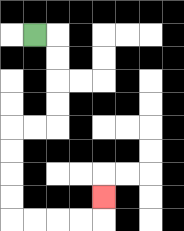{'start': '[1, 1]', 'end': '[4, 8]', 'path_directions': 'R,D,D,D,D,L,L,D,D,D,D,R,R,R,R,U', 'path_coordinates': '[[1, 1], [2, 1], [2, 2], [2, 3], [2, 4], [2, 5], [1, 5], [0, 5], [0, 6], [0, 7], [0, 8], [0, 9], [1, 9], [2, 9], [3, 9], [4, 9], [4, 8]]'}